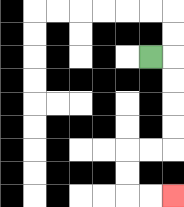{'start': '[6, 2]', 'end': '[7, 8]', 'path_directions': 'R,D,D,D,D,L,L,D,D,R,R', 'path_coordinates': '[[6, 2], [7, 2], [7, 3], [7, 4], [7, 5], [7, 6], [6, 6], [5, 6], [5, 7], [5, 8], [6, 8], [7, 8]]'}